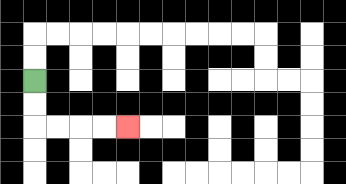{'start': '[1, 3]', 'end': '[5, 5]', 'path_directions': 'D,D,R,R,R,R', 'path_coordinates': '[[1, 3], [1, 4], [1, 5], [2, 5], [3, 5], [4, 5], [5, 5]]'}